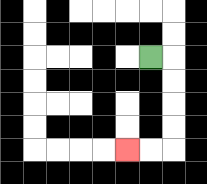{'start': '[6, 2]', 'end': '[5, 6]', 'path_directions': 'R,D,D,D,D,L,L', 'path_coordinates': '[[6, 2], [7, 2], [7, 3], [7, 4], [7, 5], [7, 6], [6, 6], [5, 6]]'}